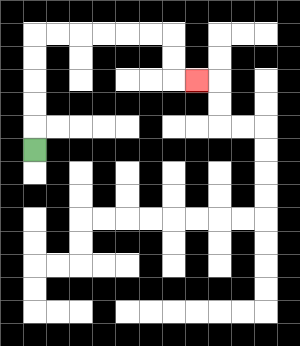{'start': '[1, 6]', 'end': '[8, 3]', 'path_directions': 'U,U,U,U,U,R,R,R,R,R,R,D,D,R', 'path_coordinates': '[[1, 6], [1, 5], [1, 4], [1, 3], [1, 2], [1, 1], [2, 1], [3, 1], [4, 1], [5, 1], [6, 1], [7, 1], [7, 2], [7, 3], [8, 3]]'}